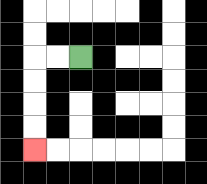{'start': '[3, 2]', 'end': '[1, 6]', 'path_directions': 'L,L,D,D,D,D', 'path_coordinates': '[[3, 2], [2, 2], [1, 2], [1, 3], [1, 4], [1, 5], [1, 6]]'}